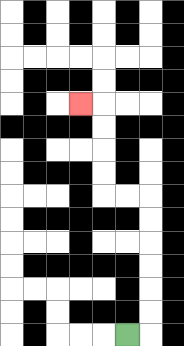{'start': '[5, 14]', 'end': '[3, 4]', 'path_directions': 'R,U,U,U,U,U,U,L,L,U,U,U,U,L', 'path_coordinates': '[[5, 14], [6, 14], [6, 13], [6, 12], [6, 11], [6, 10], [6, 9], [6, 8], [5, 8], [4, 8], [4, 7], [4, 6], [4, 5], [4, 4], [3, 4]]'}